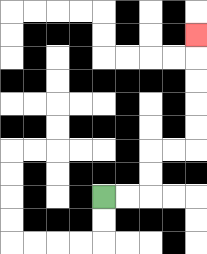{'start': '[4, 8]', 'end': '[8, 1]', 'path_directions': 'R,R,U,U,R,R,U,U,U,U,U', 'path_coordinates': '[[4, 8], [5, 8], [6, 8], [6, 7], [6, 6], [7, 6], [8, 6], [8, 5], [8, 4], [8, 3], [8, 2], [8, 1]]'}